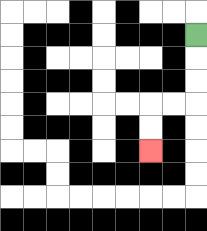{'start': '[8, 1]', 'end': '[6, 6]', 'path_directions': 'D,D,D,L,L,D,D', 'path_coordinates': '[[8, 1], [8, 2], [8, 3], [8, 4], [7, 4], [6, 4], [6, 5], [6, 6]]'}